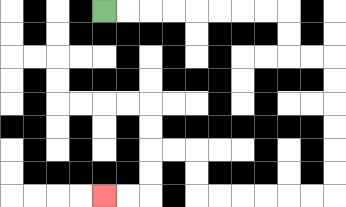{'start': '[4, 0]', 'end': '[4, 8]', 'path_directions': 'R,R,R,R,R,R,R,R,D,D,R,R,D,D,D,D,D,D,L,L,L,L,L,L,U,U,L,L,D,D,L,L', 'path_coordinates': '[[4, 0], [5, 0], [6, 0], [7, 0], [8, 0], [9, 0], [10, 0], [11, 0], [12, 0], [12, 1], [12, 2], [13, 2], [14, 2], [14, 3], [14, 4], [14, 5], [14, 6], [14, 7], [14, 8], [13, 8], [12, 8], [11, 8], [10, 8], [9, 8], [8, 8], [8, 7], [8, 6], [7, 6], [6, 6], [6, 7], [6, 8], [5, 8], [4, 8]]'}